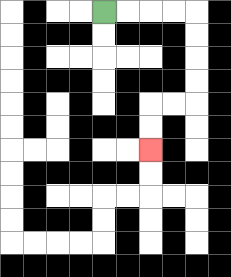{'start': '[4, 0]', 'end': '[6, 6]', 'path_directions': 'R,R,R,R,D,D,D,D,L,L,D,D', 'path_coordinates': '[[4, 0], [5, 0], [6, 0], [7, 0], [8, 0], [8, 1], [8, 2], [8, 3], [8, 4], [7, 4], [6, 4], [6, 5], [6, 6]]'}